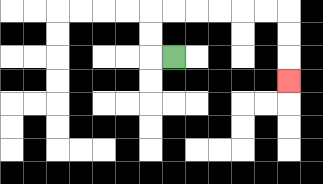{'start': '[7, 2]', 'end': '[12, 3]', 'path_directions': 'L,U,U,R,R,R,R,R,R,D,D,D', 'path_coordinates': '[[7, 2], [6, 2], [6, 1], [6, 0], [7, 0], [8, 0], [9, 0], [10, 0], [11, 0], [12, 0], [12, 1], [12, 2], [12, 3]]'}